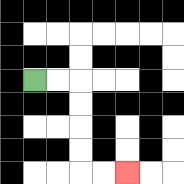{'start': '[1, 3]', 'end': '[5, 7]', 'path_directions': 'R,R,D,D,D,D,R,R', 'path_coordinates': '[[1, 3], [2, 3], [3, 3], [3, 4], [3, 5], [3, 6], [3, 7], [4, 7], [5, 7]]'}